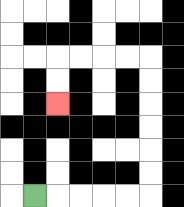{'start': '[1, 8]', 'end': '[2, 4]', 'path_directions': 'R,R,R,R,R,U,U,U,U,U,U,L,L,L,L,D,D', 'path_coordinates': '[[1, 8], [2, 8], [3, 8], [4, 8], [5, 8], [6, 8], [6, 7], [6, 6], [6, 5], [6, 4], [6, 3], [6, 2], [5, 2], [4, 2], [3, 2], [2, 2], [2, 3], [2, 4]]'}